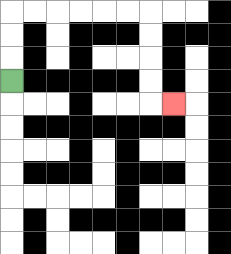{'start': '[0, 3]', 'end': '[7, 4]', 'path_directions': 'U,U,U,R,R,R,R,R,R,D,D,D,D,R', 'path_coordinates': '[[0, 3], [0, 2], [0, 1], [0, 0], [1, 0], [2, 0], [3, 0], [4, 0], [5, 0], [6, 0], [6, 1], [6, 2], [6, 3], [6, 4], [7, 4]]'}